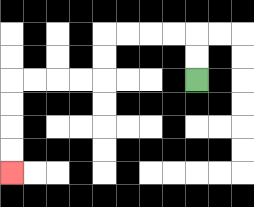{'start': '[8, 3]', 'end': '[0, 7]', 'path_directions': 'U,U,L,L,L,L,D,D,L,L,L,L,D,D,D,D', 'path_coordinates': '[[8, 3], [8, 2], [8, 1], [7, 1], [6, 1], [5, 1], [4, 1], [4, 2], [4, 3], [3, 3], [2, 3], [1, 3], [0, 3], [0, 4], [0, 5], [0, 6], [0, 7]]'}